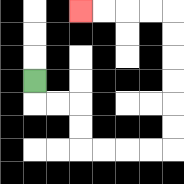{'start': '[1, 3]', 'end': '[3, 0]', 'path_directions': 'D,R,R,D,D,R,R,R,R,U,U,U,U,U,U,L,L,L,L', 'path_coordinates': '[[1, 3], [1, 4], [2, 4], [3, 4], [3, 5], [3, 6], [4, 6], [5, 6], [6, 6], [7, 6], [7, 5], [7, 4], [7, 3], [7, 2], [7, 1], [7, 0], [6, 0], [5, 0], [4, 0], [3, 0]]'}